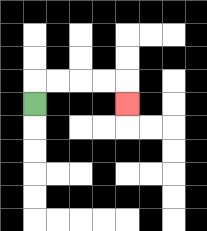{'start': '[1, 4]', 'end': '[5, 4]', 'path_directions': 'U,R,R,R,R,D', 'path_coordinates': '[[1, 4], [1, 3], [2, 3], [3, 3], [4, 3], [5, 3], [5, 4]]'}